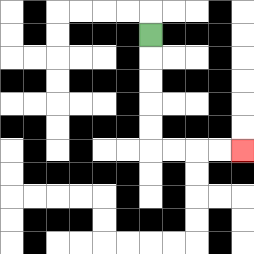{'start': '[6, 1]', 'end': '[10, 6]', 'path_directions': 'D,D,D,D,D,R,R,R,R', 'path_coordinates': '[[6, 1], [6, 2], [6, 3], [6, 4], [6, 5], [6, 6], [7, 6], [8, 6], [9, 6], [10, 6]]'}